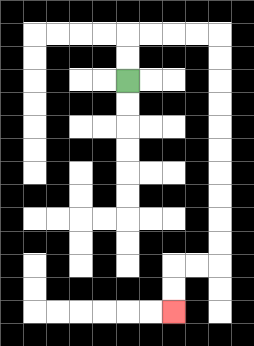{'start': '[5, 3]', 'end': '[7, 13]', 'path_directions': 'U,U,R,R,R,R,D,D,D,D,D,D,D,D,D,D,L,L,D,D', 'path_coordinates': '[[5, 3], [5, 2], [5, 1], [6, 1], [7, 1], [8, 1], [9, 1], [9, 2], [9, 3], [9, 4], [9, 5], [9, 6], [9, 7], [9, 8], [9, 9], [9, 10], [9, 11], [8, 11], [7, 11], [7, 12], [7, 13]]'}